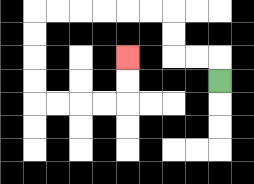{'start': '[9, 3]', 'end': '[5, 2]', 'path_directions': 'U,L,L,U,U,L,L,L,L,L,L,D,D,D,D,R,R,R,R,U,U', 'path_coordinates': '[[9, 3], [9, 2], [8, 2], [7, 2], [7, 1], [7, 0], [6, 0], [5, 0], [4, 0], [3, 0], [2, 0], [1, 0], [1, 1], [1, 2], [1, 3], [1, 4], [2, 4], [3, 4], [4, 4], [5, 4], [5, 3], [5, 2]]'}